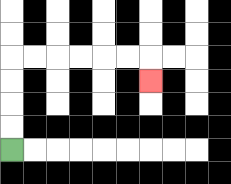{'start': '[0, 6]', 'end': '[6, 3]', 'path_directions': 'U,U,U,U,R,R,R,R,R,R,D', 'path_coordinates': '[[0, 6], [0, 5], [0, 4], [0, 3], [0, 2], [1, 2], [2, 2], [3, 2], [4, 2], [5, 2], [6, 2], [6, 3]]'}